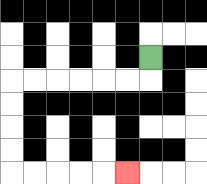{'start': '[6, 2]', 'end': '[5, 7]', 'path_directions': 'D,L,L,L,L,L,L,D,D,D,D,R,R,R,R,R', 'path_coordinates': '[[6, 2], [6, 3], [5, 3], [4, 3], [3, 3], [2, 3], [1, 3], [0, 3], [0, 4], [0, 5], [0, 6], [0, 7], [1, 7], [2, 7], [3, 7], [4, 7], [5, 7]]'}